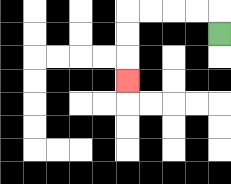{'start': '[9, 1]', 'end': '[5, 3]', 'path_directions': 'U,L,L,L,L,D,D,D', 'path_coordinates': '[[9, 1], [9, 0], [8, 0], [7, 0], [6, 0], [5, 0], [5, 1], [5, 2], [5, 3]]'}